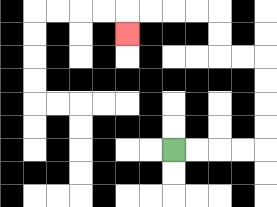{'start': '[7, 6]', 'end': '[5, 1]', 'path_directions': 'R,R,R,R,U,U,U,U,L,L,U,U,L,L,L,L,D', 'path_coordinates': '[[7, 6], [8, 6], [9, 6], [10, 6], [11, 6], [11, 5], [11, 4], [11, 3], [11, 2], [10, 2], [9, 2], [9, 1], [9, 0], [8, 0], [7, 0], [6, 0], [5, 0], [5, 1]]'}